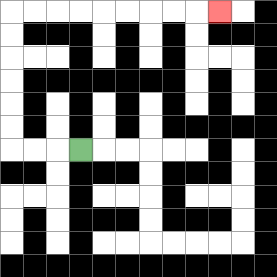{'start': '[3, 6]', 'end': '[9, 0]', 'path_directions': 'L,L,L,U,U,U,U,U,U,R,R,R,R,R,R,R,R,R', 'path_coordinates': '[[3, 6], [2, 6], [1, 6], [0, 6], [0, 5], [0, 4], [0, 3], [0, 2], [0, 1], [0, 0], [1, 0], [2, 0], [3, 0], [4, 0], [5, 0], [6, 0], [7, 0], [8, 0], [9, 0]]'}